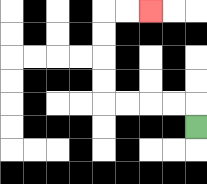{'start': '[8, 5]', 'end': '[6, 0]', 'path_directions': 'U,L,L,L,L,U,U,U,U,R,R', 'path_coordinates': '[[8, 5], [8, 4], [7, 4], [6, 4], [5, 4], [4, 4], [4, 3], [4, 2], [4, 1], [4, 0], [5, 0], [6, 0]]'}